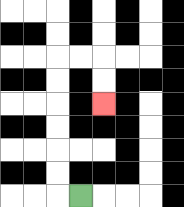{'start': '[3, 8]', 'end': '[4, 4]', 'path_directions': 'L,U,U,U,U,U,U,R,R,D,D', 'path_coordinates': '[[3, 8], [2, 8], [2, 7], [2, 6], [2, 5], [2, 4], [2, 3], [2, 2], [3, 2], [4, 2], [4, 3], [4, 4]]'}